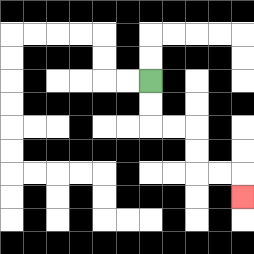{'start': '[6, 3]', 'end': '[10, 8]', 'path_directions': 'D,D,R,R,D,D,R,R,D', 'path_coordinates': '[[6, 3], [6, 4], [6, 5], [7, 5], [8, 5], [8, 6], [8, 7], [9, 7], [10, 7], [10, 8]]'}